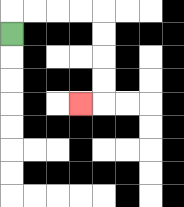{'start': '[0, 1]', 'end': '[3, 4]', 'path_directions': 'U,R,R,R,R,D,D,D,D,L', 'path_coordinates': '[[0, 1], [0, 0], [1, 0], [2, 0], [3, 0], [4, 0], [4, 1], [4, 2], [4, 3], [4, 4], [3, 4]]'}